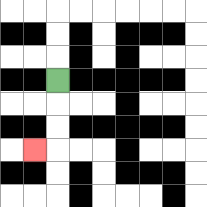{'start': '[2, 3]', 'end': '[1, 6]', 'path_directions': 'D,D,D,L', 'path_coordinates': '[[2, 3], [2, 4], [2, 5], [2, 6], [1, 6]]'}